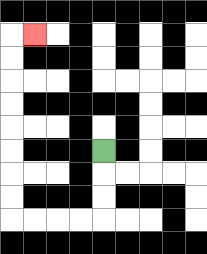{'start': '[4, 6]', 'end': '[1, 1]', 'path_directions': 'D,D,D,L,L,L,L,U,U,U,U,U,U,U,U,R', 'path_coordinates': '[[4, 6], [4, 7], [4, 8], [4, 9], [3, 9], [2, 9], [1, 9], [0, 9], [0, 8], [0, 7], [0, 6], [0, 5], [0, 4], [0, 3], [0, 2], [0, 1], [1, 1]]'}